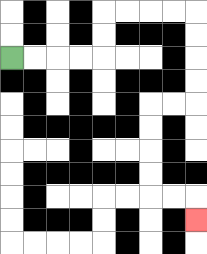{'start': '[0, 2]', 'end': '[8, 9]', 'path_directions': 'R,R,R,R,U,U,R,R,R,R,D,D,D,D,L,L,D,D,D,D,R,R,D', 'path_coordinates': '[[0, 2], [1, 2], [2, 2], [3, 2], [4, 2], [4, 1], [4, 0], [5, 0], [6, 0], [7, 0], [8, 0], [8, 1], [8, 2], [8, 3], [8, 4], [7, 4], [6, 4], [6, 5], [6, 6], [6, 7], [6, 8], [7, 8], [8, 8], [8, 9]]'}